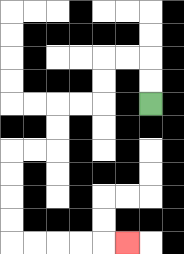{'start': '[6, 4]', 'end': '[5, 10]', 'path_directions': 'U,U,L,L,D,D,L,L,D,D,L,L,D,D,D,D,R,R,R,R,R', 'path_coordinates': '[[6, 4], [6, 3], [6, 2], [5, 2], [4, 2], [4, 3], [4, 4], [3, 4], [2, 4], [2, 5], [2, 6], [1, 6], [0, 6], [0, 7], [0, 8], [0, 9], [0, 10], [1, 10], [2, 10], [3, 10], [4, 10], [5, 10]]'}